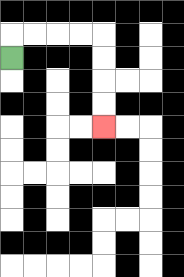{'start': '[0, 2]', 'end': '[4, 5]', 'path_directions': 'U,R,R,R,R,D,D,D,D', 'path_coordinates': '[[0, 2], [0, 1], [1, 1], [2, 1], [3, 1], [4, 1], [4, 2], [4, 3], [4, 4], [4, 5]]'}